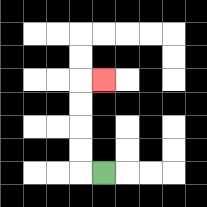{'start': '[4, 7]', 'end': '[4, 3]', 'path_directions': 'L,U,U,U,U,R', 'path_coordinates': '[[4, 7], [3, 7], [3, 6], [3, 5], [3, 4], [3, 3], [4, 3]]'}